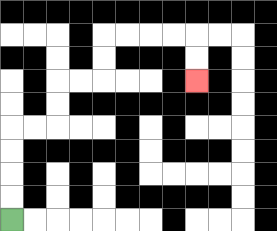{'start': '[0, 9]', 'end': '[8, 3]', 'path_directions': 'U,U,U,U,R,R,U,U,R,R,U,U,R,R,R,R,D,D', 'path_coordinates': '[[0, 9], [0, 8], [0, 7], [0, 6], [0, 5], [1, 5], [2, 5], [2, 4], [2, 3], [3, 3], [4, 3], [4, 2], [4, 1], [5, 1], [6, 1], [7, 1], [8, 1], [8, 2], [8, 3]]'}